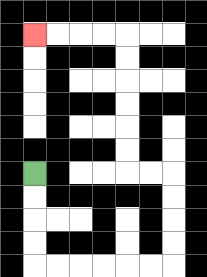{'start': '[1, 7]', 'end': '[1, 1]', 'path_directions': 'D,D,D,D,R,R,R,R,R,R,U,U,U,U,L,L,U,U,U,U,U,U,L,L,L,L', 'path_coordinates': '[[1, 7], [1, 8], [1, 9], [1, 10], [1, 11], [2, 11], [3, 11], [4, 11], [5, 11], [6, 11], [7, 11], [7, 10], [7, 9], [7, 8], [7, 7], [6, 7], [5, 7], [5, 6], [5, 5], [5, 4], [5, 3], [5, 2], [5, 1], [4, 1], [3, 1], [2, 1], [1, 1]]'}